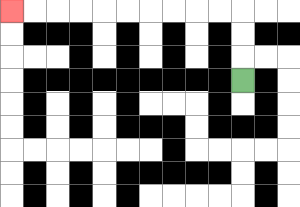{'start': '[10, 3]', 'end': '[0, 0]', 'path_directions': 'U,U,U,L,L,L,L,L,L,L,L,L,L', 'path_coordinates': '[[10, 3], [10, 2], [10, 1], [10, 0], [9, 0], [8, 0], [7, 0], [6, 0], [5, 0], [4, 0], [3, 0], [2, 0], [1, 0], [0, 0]]'}